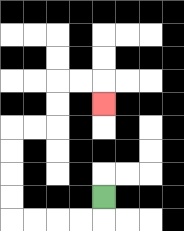{'start': '[4, 8]', 'end': '[4, 4]', 'path_directions': 'D,L,L,L,L,U,U,U,U,R,R,U,U,R,R,D', 'path_coordinates': '[[4, 8], [4, 9], [3, 9], [2, 9], [1, 9], [0, 9], [0, 8], [0, 7], [0, 6], [0, 5], [1, 5], [2, 5], [2, 4], [2, 3], [3, 3], [4, 3], [4, 4]]'}